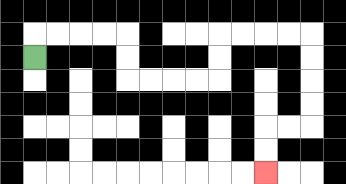{'start': '[1, 2]', 'end': '[11, 7]', 'path_directions': 'U,R,R,R,R,D,D,R,R,R,R,U,U,R,R,R,R,D,D,D,D,L,L,D,D', 'path_coordinates': '[[1, 2], [1, 1], [2, 1], [3, 1], [4, 1], [5, 1], [5, 2], [5, 3], [6, 3], [7, 3], [8, 3], [9, 3], [9, 2], [9, 1], [10, 1], [11, 1], [12, 1], [13, 1], [13, 2], [13, 3], [13, 4], [13, 5], [12, 5], [11, 5], [11, 6], [11, 7]]'}